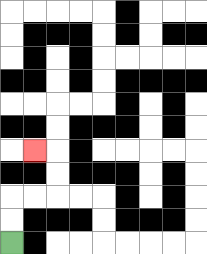{'start': '[0, 10]', 'end': '[1, 6]', 'path_directions': 'U,U,R,R,U,U,L', 'path_coordinates': '[[0, 10], [0, 9], [0, 8], [1, 8], [2, 8], [2, 7], [2, 6], [1, 6]]'}